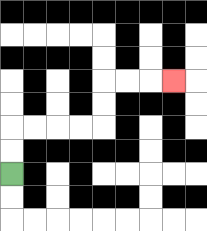{'start': '[0, 7]', 'end': '[7, 3]', 'path_directions': 'U,U,R,R,R,R,U,U,R,R,R', 'path_coordinates': '[[0, 7], [0, 6], [0, 5], [1, 5], [2, 5], [3, 5], [4, 5], [4, 4], [4, 3], [5, 3], [6, 3], [7, 3]]'}